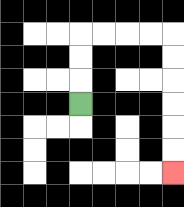{'start': '[3, 4]', 'end': '[7, 7]', 'path_directions': 'U,U,U,R,R,R,R,D,D,D,D,D,D', 'path_coordinates': '[[3, 4], [3, 3], [3, 2], [3, 1], [4, 1], [5, 1], [6, 1], [7, 1], [7, 2], [7, 3], [7, 4], [7, 5], [7, 6], [7, 7]]'}